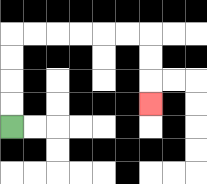{'start': '[0, 5]', 'end': '[6, 4]', 'path_directions': 'U,U,U,U,R,R,R,R,R,R,D,D,D', 'path_coordinates': '[[0, 5], [0, 4], [0, 3], [0, 2], [0, 1], [1, 1], [2, 1], [3, 1], [4, 1], [5, 1], [6, 1], [6, 2], [6, 3], [6, 4]]'}